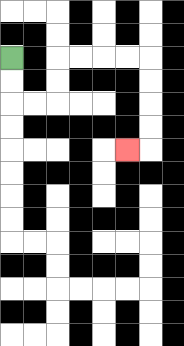{'start': '[0, 2]', 'end': '[5, 6]', 'path_directions': 'D,D,R,R,U,U,R,R,R,R,D,D,D,D,L', 'path_coordinates': '[[0, 2], [0, 3], [0, 4], [1, 4], [2, 4], [2, 3], [2, 2], [3, 2], [4, 2], [5, 2], [6, 2], [6, 3], [6, 4], [6, 5], [6, 6], [5, 6]]'}